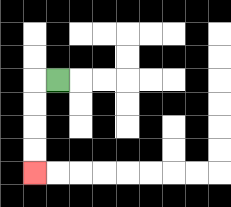{'start': '[2, 3]', 'end': '[1, 7]', 'path_directions': 'L,D,D,D,D', 'path_coordinates': '[[2, 3], [1, 3], [1, 4], [1, 5], [1, 6], [1, 7]]'}